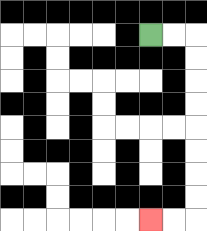{'start': '[6, 1]', 'end': '[6, 9]', 'path_directions': 'R,R,D,D,D,D,D,D,D,D,L,L', 'path_coordinates': '[[6, 1], [7, 1], [8, 1], [8, 2], [8, 3], [8, 4], [8, 5], [8, 6], [8, 7], [8, 8], [8, 9], [7, 9], [6, 9]]'}